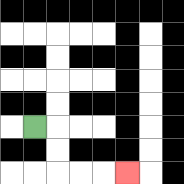{'start': '[1, 5]', 'end': '[5, 7]', 'path_directions': 'R,D,D,R,R,R', 'path_coordinates': '[[1, 5], [2, 5], [2, 6], [2, 7], [3, 7], [4, 7], [5, 7]]'}